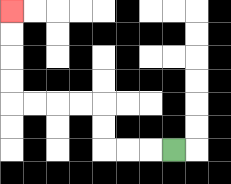{'start': '[7, 6]', 'end': '[0, 0]', 'path_directions': 'L,L,L,U,U,L,L,L,L,U,U,U,U', 'path_coordinates': '[[7, 6], [6, 6], [5, 6], [4, 6], [4, 5], [4, 4], [3, 4], [2, 4], [1, 4], [0, 4], [0, 3], [0, 2], [0, 1], [0, 0]]'}